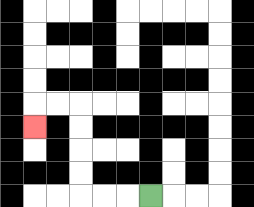{'start': '[6, 8]', 'end': '[1, 5]', 'path_directions': 'L,L,L,U,U,U,U,L,L,D', 'path_coordinates': '[[6, 8], [5, 8], [4, 8], [3, 8], [3, 7], [3, 6], [3, 5], [3, 4], [2, 4], [1, 4], [1, 5]]'}